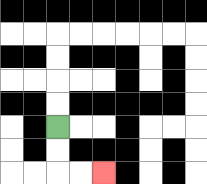{'start': '[2, 5]', 'end': '[4, 7]', 'path_directions': 'D,D,R,R', 'path_coordinates': '[[2, 5], [2, 6], [2, 7], [3, 7], [4, 7]]'}